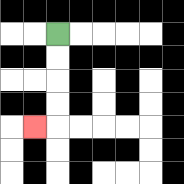{'start': '[2, 1]', 'end': '[1, 5]', 'path_directions': 'D,D,D,D,L', 'path_coordinates': '[[2, 1], [2, 2], [2, 3], [2, 4], [2, 5], [1, 5]]'}